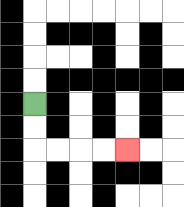{'start': '[1, 4]', 'end': '[5, 6]', 'path_directions': 'D,D,R,R,R,R', 'path_coordinates': '[[1, 4], [1, 5], [1, 6], [2, 6], [3, 6], [4, 6], [5, 6]]'}